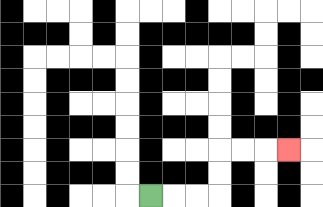{'start': '[6, 8]', 'end': '[12, 6]', 'path_directions': 'R,R,R,U,U,R,R,R', 'path_coordinates': '[[6, 8], [7, 8], [8, 8], [9, 8], [9, 7], [9, 6], [10, 6], [11, 6], [12, 6]]'}